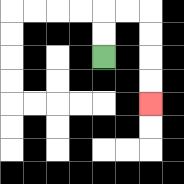{'start': '[4, 2]', 'end': '[6, 4]', 'path_directions': 'U,U,R,R,D,D,D,D', 'path_coordinates': '[[4, 2], [4, 1], [4, 0], [5, 0], [6, 0], [6, 1], [6, 2], [6, 3], [6, 4]]'}